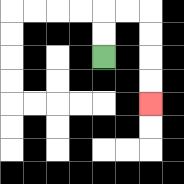{'start': '[4, 2]', 'end': '[6, 4]', 'path_directions': 'U,U,R,R,D,D,D,D', 'path_coordinates': '[[4, 2], [4, 1], [4, 0], [5, 0], [6, 0], [6, 1], [6, 2], [6, 3], [6, 4]]'}